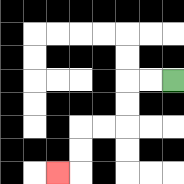{'start': '[7, 3]', 'end': '[2, 7]', 'path_directions': 'L,L,D,D,L,L,D,D,L', 'path_coordinates': '[[7, 3], [6, 3], [5, 3], [5, 4], [5, 5], [4, 5], [3, 5], [3, 6], [3, 7], [2, 7]]'}